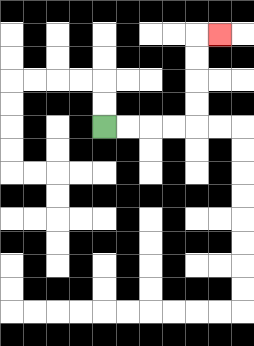{'start': '[4, 5]', 'end': '[9, 1]', 'path_directions': 'R,R,R,R,U,U,U,U,R', 'path_coordinates': '[[4, 5], [5, 5], [6, 5], [7, 5], [8, 5], [8, 4], [8, 3], [8, 2], [8, 1], [9, 1]]'}